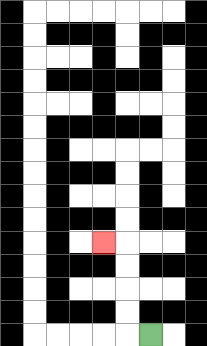{'start': '[6, 14]', 'end': '[4, 10]', 'path_directions': 'L,U,U,U,U,L', 'path_coordinates': '[[6, 14], [5, 14], [5, 13], [5, 12], [5, 11], [5, 10], [4, 10]]'}